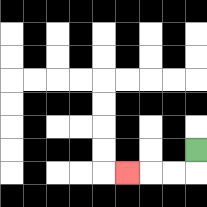{'start': '[8, 6]', 'end': '[5, 7]', 'path_directions': 'D,L,L,L', 'path_coordinates': '[[8, 6], [8, 7], [7, 7], [6, 7], [5, 7]]'}